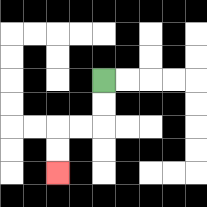{'start': '[4, 3]', 'end': '[2, 7]', 'path_directions': 'D,D,L,L,D,D', 'path_coordinates': '[[4, 3], [4, 4], [4, 5], [3, 5], [2, 5], [2, 6], [2, 7]]'}